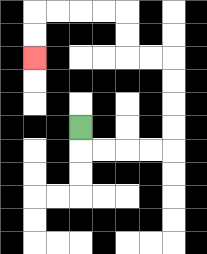{'start': '[3, 5]', 'end': '[1, 2]', 'path_directions': 'D,R,R,R,R,U,U,U,U,L,L,U,U,L,L,L,L,D,D', 'path_coordinates': '[[3, 5], [3, 6], [4, 6], [5, 6], [6, 6], [7, 6], [7, 5], [7, 4], [7, 3], [7, 2], [6, 2], [5, 2], [5, 1], [5, 0], [4, 0], [3, 0], [2, 0], [1, 0], [1, 1], [1, 2]]'}